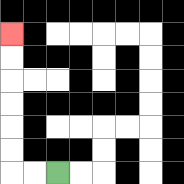{'start': '[2, 7]', 'end': '[0, 1]', 'path_directions': 'L,L,U,U,U,U,U,U', 'path_coordinates': '[[2, 7], [1, 7], [0, 7], [0, 6], [0, 5], [0, 4], [0, 3], [0, 2], [0, 1]]'}